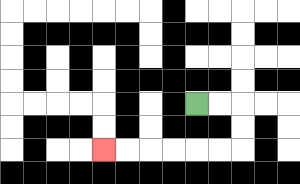{'start': '[8, 4]', 'end': '[4, 6]', 'path_directions': 'R,R,D,D,L,L,L,L,L,L', 'path_coordinates': '[[8, 4], [9, 4], [10, 4], [10, 5], [10, 6], [9, 6], [8, 6], [7, 6], [6, 6], [5, 6], [4, 6]]'}